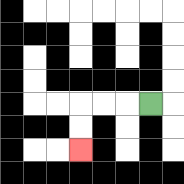{'start': '[6, 4]', 'end': '[3, 6]', 'path_directions': 'L,L,L,D,D', 'path_coordinates': '[[6, 4], [5, 4], [4, 4], [3, 4], [3, 5], [3, 6]]'}